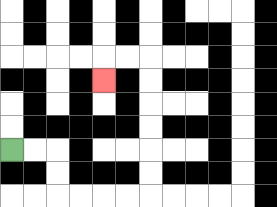{'start': '[0, 6]', 'end': '[4, 3]', 'path_directions': 'R,R,D,D,R,R,R,R,U,U,U,U,U,U,L,L,D', 'path_coordinates': '[[0, 6], [1, 6], [2, 6], [2, 7], [2, 8], [3, 8], [4, 8], [5, 8], [6, 8], [6, 7], [6, 6], [6, 5], [6, 4], [6, 3], [6, 2], [5, 2], [4, 2], [4, 3]]'}